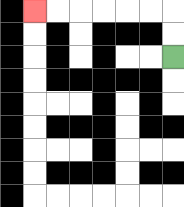{'start': '[7, 2]', 'end': '[1, 0]', 'path_directions': 'U,U,L,L,L,L,L,L', 'path_coordinates': '[[7, 2], [7, 1], [7, 0], [6, 0], [5, 0], [4, 0], [3, 0], [2, 0], [1, 0]]'}